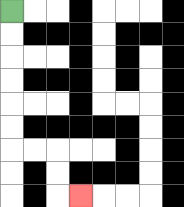{'start': '[0, 0]', 'end': '[3, 8]', 'path_directions': 'D,D,D,D,D,D,R,R,D,D,R', 'path_coordinates': '[[0, 0], [0, 1], [0, 2], [0, 3], [0, 4], [0, 5], [0, 6], [1, 6], [2, 6], [2, 7], [2, 8], [3, 8]]'}